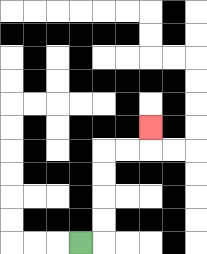{'start': '[3, 10]', 'end': '[6, 5]', 'path_directions': 'R,U,U,U,U,R,R,U', 'path_coordinates': '[[3, 10], [4, 10], [4, 9], [4, 8], [4, 7], [4, 6], [5, 6], [6, 6], [6, 5]]'}